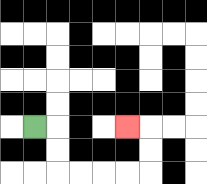{'start': '[1, 5]', 'end': '[5, 5]', 'path_directions': 'R,D,D,R,R,R,R,U,U,L', 'path_coordinates': '[[1, 5], [2, 5], [2, 6], [2, 7], [3, 7], [4, 7], [5, 7], [6, 7], [6, 6], [6, 5], [5, 5]]'}